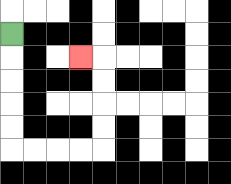{'start': '[0, 1]', 'end': '[3, 2]', 'path_directions': 'D,D,D,D,D,R,R,R,R,U,U,U,U,L', 'path_coordinates': '[[0, 1], [0, 2], [0, 3], [0, 4], [0, 5], [0, 6], [1, 6], [2, 6], [3, 6], [4, 6], [4, 5], [4, 4], [4, 3], [4, 2], [3, 2]]'}